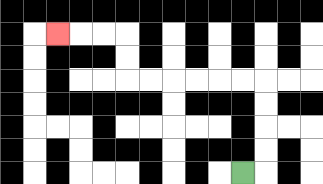{'start': '[10, 7]', 'end': '[2, 1]', 'path_directions': 'R,U,U,U,U,L,L,L,L,L,L,U,U,L,L,L', 'path_coordinates': '[[10, 7], [11, 7], [11, 6], [11, 5], [11, 4], [11, 3], [10, 3], [9, 3], [8, 3], [7, 3], [6, 3], [5, 3], [5, 2], [5, 1], [4, 1], [3, 1], [2, 1]]'}